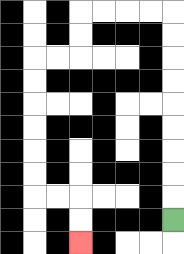{'start': '[7, 9]', 'end': '[3, 10]', 'path_directions': 'U,U,U,U,U,U,U,U,U,L,L,L,L,D,D,L,L,D,D,D,D,D,D,R,R,D,D', 'path_coordinates': '[[7, 9], [7, 8], [7, 7], [7, 6], [7, 5], [7, 4], [7, 3], [7, 2], [7, 1], [7, 0], [6, 0], [5, 0], [4, 0], [3, 0], [3, 1], [3, 2], [2, 2], [1, 2], [1, 3], [1, 4], [1, 5], [1, 6], [1, 7], [1, 8], [2, 8], [3, 8], [3, 9], [3, 10]]'}